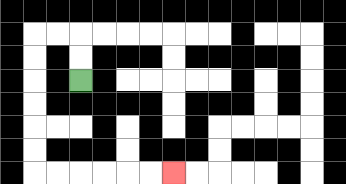{'start': '[3, 3]', 'end': '[7, 7]', 'path_directions': 'U,U,L,L,D,D,D,D,D,D,R,R,R,R,R,R', 'path_coordinates': '[[3, 3], [3, 2], [3, 1], [2, 1], [1, 1], [1, 2], [1, 3], [1, 4], [1, 5], [1, 6], [1, 7], [2, 7], [3, 7], [4, 7], [5, 7], [6, 7], [7, 7]]'}